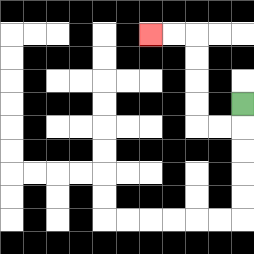{'start': '[10, 4]', 'end': '[6, 1]', 'path_directions': 'D,L,L,U,U,U,U,L,L', 'path_coordinates': '[[10, 4], [10, 5], [9, 5], [8, 5], [8, 4], [8, 3], [8, 2], [8, 1], [7, 1], [6, 1]]'}